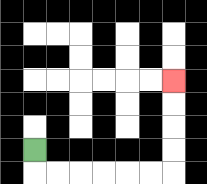{'start': '[1, 6]', 'end': '[7, 3]', 'path_directions': 'D,R,R,R,R,R,R,U,U,U,U', 'path_coordinates': '[[1, 6], [1, 7], [2, 7], [3, 7], [4, 7], [5, 7], [6, 7], [7, 7], [7, 6], [7, 5], [7, 4], [7, 3]]'}